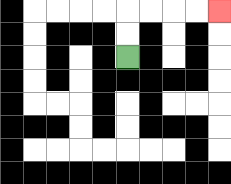{'start': '[5, 2]', 'end': '[9, 0]', 'path_directions': 'U,U,R,R,R,R', 'path_coordinates': '[[5, 2], [5, 1], [5, 0], [6, 0], [7, 0], [8, 0], [9, 0]]'}